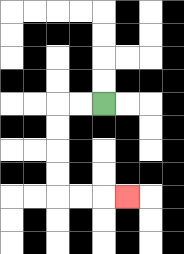{'start': '[4, 4]', 'end': '[5, 8]', 'path_directions': 'L,L,D,D,D,D,R,R,R', 'path_coordinates': '[[4, 4], [3, 4], [2, 4], [2, 5], [2, 6], [2, 7], [2, 8], [3, 8], [4, 8], [5, 8]]'}